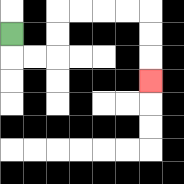{'start': '[0, 1]', 'end': '[6, 3]', 'path_directions': 'D,R,R,U,U,R,R,R,R,D,D,D', 'path_coordinates': '[[0, 1], [0, 2], [1, 2], [2, 2], [2, 1], [2, 0], [3, 0], [4, 0], [5, 0], [6, 0], [6, 1], [6, 2], [6, 3]]'}